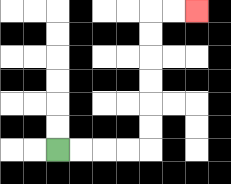{'start': '[2, 6]', 'end': '[8, 0]', 'path_directions': 'R,R,R,R,U,U,U,U,U,U,R,R', 'path_coordinates': '[[2, 6], [3, 6], [4, 6], [5, 6], [6, 6], [6, 5], [6, 4], [6, 3], [6, 2], [6, 1], [6, 0], [7, 0], [8, 0]]'}